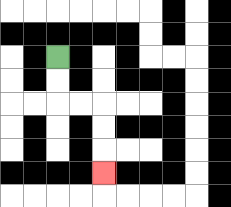{'start': '[2, 2]', 'end': '[4, 7]', 'path_directions': 'D,D,R,R,D,D,D', 'path_coordinates': '[[2, 2], [2, 3], [2, 4], [3, 4], [4, 4], [4, 5], [4, 6], [4, 7]]'}